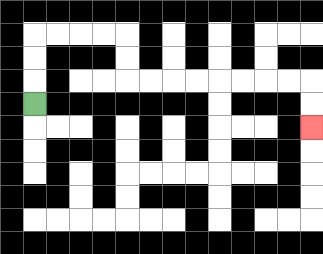{'start': '[1, 4]', 'end': '[13, 5]', 'path_directions': 'U,U,U,R,R,R,R,D,D,R,R,R,R,R,R,R,R,D,D', 'path_coordinates': '[[1, 4], [1, 3], [1, 2], [1, 1], [2, 1], [3, 1], [4, 1], [5, 1], [5, 2], [5, 3], [6, 3], [7, 3], [8, 3], [9, 3], [10, 3], [11, 3], [12, 3], [13, 3], [13, 4], [13, 5]]'}